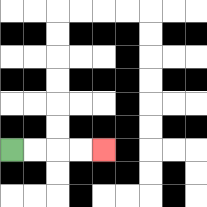{'start': '[0, 6]', 'end': '[4, 6]', 'path_directions': 'R,R,R,R', 'path_coordinates': '[[0, 6], [1, 6], [2, 6], [3, 6], [4, 6]]'}